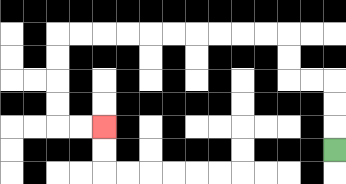{'start': '[14, 6]', 'end': '[4, 5]', 'path_directions': 'U,U,U,L,L,U,U,L,L,L,L,L,L,L,L,L,L,D,D,D,D,R,R', 'path_coordinates': '[[14, 6], [14, 5], [14, 4], [14, 3], [13, 3], [12, 3], [12, 2], [12, 1], [11, 1], [10, 1], [9, 1], [8, 1], [7, 1], [6, 1], [5, 1], [4, 1], [3, 1], [2, 1], [2, 2], [2, 3], [2, 4], [2, 5], [3, 5], [4, 5]]'}